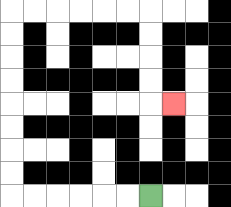{'start': '[6, 8]', 'end': '[7, 4]', 'path_directions': 'L,L,L,L,L,L,U,U,U,U,U,U,U,U,R,R,R,R,R,R,D,D,D,D,R', 'path_coordinates': '[[6, 8], [5, 8], [4, 8], [3, 8], [2, 8], [1, 8], [0, 8], [0, 7], [0, 6], [0, 5], [0, 4], [0, 3], [0, 2], [0, 1], [0, 0], [1, 0], [2, 0], [3, 0], [4, 0], [5, 0], [6, 0], [6, 1], [6, 2], [6, 3], [6, 4], [7, 4]]'}